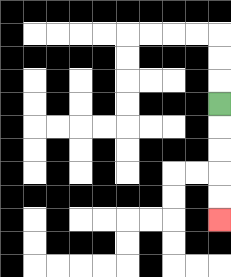{'start': '[9, 4]', 'end': '[9, 9]', 'path_directions': 'D,D,D,D,D', 'path_coordinates': '[[9, 4], [9, 5], [9, 6], [9, 7], [9, 8], [9, 9]]'}